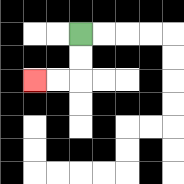{'start': '[3, 1]', 'end': '[1, 3]', 'path_directions': 'D,D,L,L', 'path_coordinates': '[[3, 1], [3, 2], [3, 3], [2, 3], [1, 3]]'}